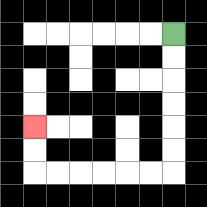{'start': '[7, 1]', 'end': '[1, 5]', 'path_directions': 'D,D,D,D,D,D,L,L,L,L,L,L,U,U', 'path_coordinates': '[[7, 1], [7, 2], [7, 3], [7, 4], [7, 5], [7, 6], [7, 7], [6, 7], [5, 7], [4, 7], [3, 7], [2, 7], [1, 7], [1, 6], [1, 5]]'}